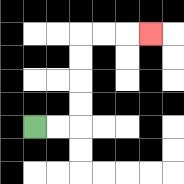{'start': '[1, 5]', 'end': '[6, 1]', 'path_directions': 'R,R,U,U,U,U,R,R,R', 'path_coordinates': '[[1, 5], [2, 5], [3, 5], [3, 4], [3, 3], [3, 2], [3, 1], [4, 1], [5, 1], [6, 1]]'}